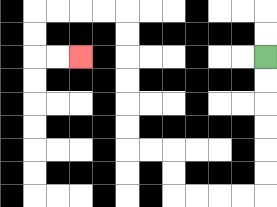{'start': '[11, 2]', 'end': '[3, 2]', 'path_directions': 'D,D,D,D,D,D,L,L,L,L,U,U,L,L,U,U,U,U,U,U,L,L,L,L,D,D,R,R', 'path_coordinates': '[[11, 2], [11, 3], [11, 4], [11, 5], [11, 6], [11, 7], [11, 8], [10, 8], [9, 8], [8, 8], [7, 8], [7, 7], [7, 6], [6, 6], [5, 6], [5, 5], [5, 4], [5, 3], [5, 2], [5, 1], [5, 0], [4, 0], [3, 0], [2, 0], [1, 0], [1, 1], [1, 2], [2, 2], [3, 2]]'}